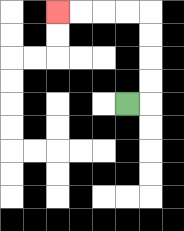{'start': '[5, 4]', 'end': '[2, 0]', 'path_directions': 'R,U,U,U,U,L,L,L,L', 'path_coordinates': '[[5, 4], [6, 4], [6, 3], [6, 2], [6, 1], [6, 0], [5, 0], [4, 0], [3, 0], [2, 0]]'}